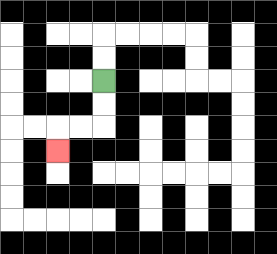{'start': '[4, 3]', 'end': '[2, 6]', 'path_directions': 'D,D,L,L,D', 'path_coordinates': '[[4, 3], [4, 4], [4, 5], [3, 5], [2, 5], [2, 6]]'}